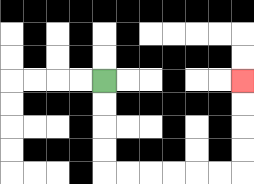{'start': '[4, 3]', 'end': '[10, 3]', 'path_directions': 'D,D,D,D,R,R,R,R,R,R,U,U,U,U', 'path_coordinates': '[[4, 3], [4, 4], [4, 5], [4, 6], [4, 7], [5, 7], [6, 7], [7, 7], [8, 7], [9, 7], [10, 7], [10, 6], [10, 5], [10, 4], [10, 3]]'}